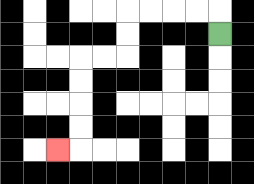{'start': '[9, 1]', 'end': '[2, 6]', 'path_directions': 'U,L,L,L,L,D,D,L,L,D,D,D,D,L', 'path_coordinates': '[[9, 1], [9, 0], [8, 0], [7, 0], [6, 0], [5, 0], [5, 1], [5, 2], [4, 2], [3, 2], [3, 3], [3, 4], [3, 5], [3, 6], [2, 6]]'}